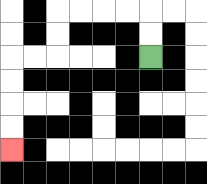{'start': '[6, 2]', 'end': '[0, 6]', 'path_directions': 'U,U,L,L,L,L,D,D,L,L,D,D,D,D', 'path_coordinates': '[[6, 2], [6, 1], [6, 0], [5, 0], [4, 0], [3, 0], [2, 0], [2, 1], [2, 2], [1, 2], [0, 2], [0, 3], [0, 4], [0, 5], [0, 6]]'}